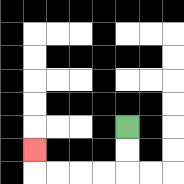{'start': '[5, 5]', 'end': '[1, 6]', 'path_directions': 'D,D,L,L,L,L,U', 'path_coordinates': '[[5, 5], [5, 6], [5, 7], [4, 7], [3, 7], [2, 7], [1, 7], [1, 6]]'}